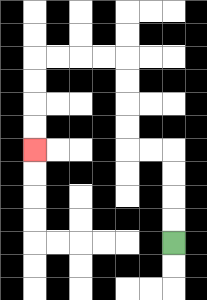{'start': '[7, 10]', 'end': '[1, 6]', 'path_directions': 'U,U,U,U,L,L,U,U,U,U,L,L,L,L,D,D,D,D', 'path_coordinates': '[[7, 10], [7, 9], [7, 8], [7, 7], [7, 6], [6, 6], [5, 6], [5, 5], [5, 4], [5, 3], [5, 2], [4, 2], [3, 2], [2, 2], [1, 2], [1, 3], [1, 4], [1, 5], [1, 6]]'}